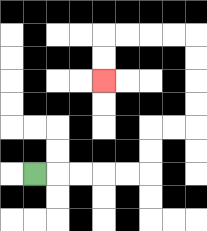{'start': '[1, 7]', 'end': '[4, 3]', 'path_directions': 'R,R,R,R,R,U,U,R,R,U,U,U,U,L,L,L,L,D,D', 'path_coordinates': '[[1, 7], [2, 7], [3, 7], [4, 7], [5, 7], [6, 7], [6, 6], [6, 5], [7, 5], [8, 5], [8, 4], [8, 3], [8, 2], [8, 1], [7, 1], [6, 1], [5, 1], [4, 1], [4, 2], [4, 3]]'}